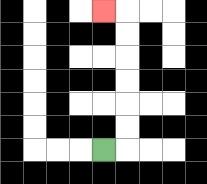{'start': '[4, 6]', 'end': '[4, 0]', 'path_directions': 'R,U,U,U,U,U,U,L', 'path_coordinates': '[[4, 6], [5, 6], [5, 5], [5, 4], [5, 3], [5, 2], [5, 1], [5, 0], [4, 0]]'}